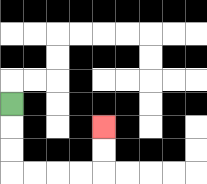{'start': '[0, 4]', 'end': '[4, 5]', 'path_directions': 'D,D,D,R,R,R,R,U,U', 'path_coordinates': '[[0, 4], [0, 5], [0, 6], [0, 7], [1, 7], [2, 7], [3, 7], [4, 7], [4, 6], [4, 5]]'}